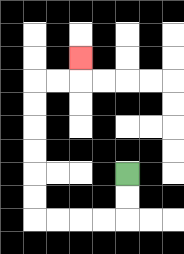{'start': '[5, 7]', 'end': '[3, 2]', 'path_directions': 'D,D,L,L,L,L,U,U,U,U,U,U,R,R,U', 'path_coordinates': '[[5, 7], [5, 8], [5, 9], [4, 9], [3, 9], [2, 9], [1, 9], [1, 8], [1, 7], [1, 6], [1, 5], [1, 4], [1, 3], [2, 3], [3, 3], [3, 2]]'}